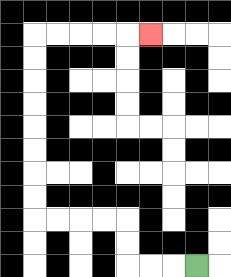{'start': '[8, 11]', 'end': '[6, 1]', 'path_directions': 'L,L,L,U,U,L,L,L,L,U,U,U,U,U,U,U,U,R,R,R,R,R', 'path_coordinates': '[[8, 11], [7, 11], [6, 11], [5, 11], [5, 10], [5, 9], [4, 9], [3, 9], [2, 9], [1, 9], [1, 8], [1, 7], [1, 6], [1, 5], [1, 4], [1, 3], [1, 2], [1, 1], [2, 1], [3, 1], [4, 1], [5, 1], [6, 1]]'}